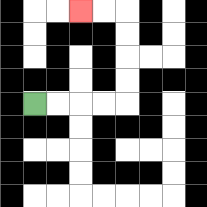{'start': '[1, 4]', 'end': '[3, 0]', 'path_directions': 'R,R,R,R,U,U,U,U,L,L', 'path_coordinates': '[[1, 4], [2, 4], [3, 4], [4, 4], [5, 4], [5, 3], [5, 2], [5, 1], [5, 0], [4, 0], [3, 0]]'}